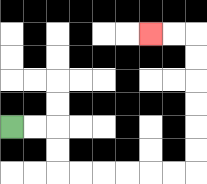{'start': '[0, 5]', 'end': '[6, 1]', 'path_directions': 'R,R,D,D,R,R,R,R,R,R,U,U,U,U,U,U,L,L', 'path_coordinates': '[[0, 5], [1, 5], [2, 5], [2, 6], [2, 7], [3, 7], [4, 7], [5, 7], [6, 7], [7, 7], [8, 7], [8, 6], [8, 5], [8, 4], [8, 3], [8, 2], [8, 1], [7, 1], [6, 1]]'}